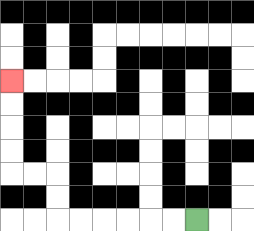{'start': '[8, 9]', 'end': '[0, 3]', 'path_directions': 'L,L,L,L,L,L,U,U,L,L,U,U,U,U', 'path_coordinates': '[[8, 9], [7, 9], [6, 9], [5, 9], [4, 9], [3, 9], [2, 9], [2, 8], [2, 7], [1, 7], [0, 7], [0, 6], [0, 5], [0, 4], [0, 3]]'}